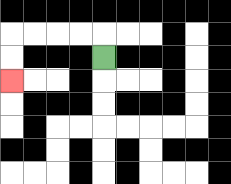{'start': '[4, 2]', 'end': '[0, 3]', 'path_directions': 'U,L,L,L,L,D,D', 'path_coordinates': '[[4, 2], [4, 1], [3, 1], [2, 1], [1, 1], [0, 1], [0, 2], [0, 3]]'}